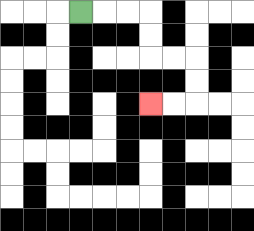{'start': '[3, 0]', 'end': '[6, 4]', 'path_directions': 'R,R,R,D,D,R,R,D,D,L,L', 'path_coordinates': '[[3, 0], [4, 0], [5, 0], [6, 0], [6, 1], [6, 2], [7, 2], [8, 2], [8, 3], [8, 4], [7, 4], [6, 4]]'}